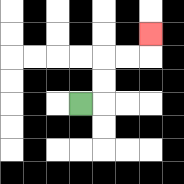{'start': '[3, 4]', 'end': '[6, 1]', 'path_directions': 'R,U,U,R,R,U', 'path_coordinates': '[[3, 4], [4, 4], [4, 3], [4, 2], [5, 2], [6, 2], [6, 1]]'}